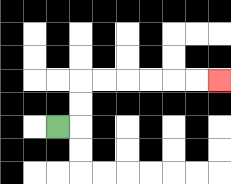{'start': '[2, 5]', 'end': '[9, 3]', 'path_directions': 'R,U,U,R,R,R,R,R,R', 'path_coordinates': '[[2, 5], [3, 5], [3, 4], [3, 3], [4, 3], [5, 3], [6, 3], [7, 3], [8, 3], [9, 3]]'}